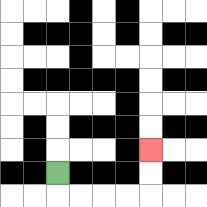{'start': '[2, 7]', 'end': '[6, 6]', 'path_directions': 'D,R,R,R,R,U,U', 'path_coordinates': '[[2, 7], [2, 8], [3, 8], [4, 8], [5, 8], [6, 8], [6, 7], [6, 6]]'}